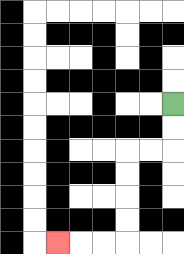{'start': '[7, 4]', 'end': '[2, 10]', 'path_directions': 'D,D,L,L,D,D,D,D,L,L,L', 'path_coordinates': '[[7, 4], [7, 5], [7, 6], [6, 6], [5, 6], [5, 7], [5, 8], [5, 9], [5, 10], [4, 10], [3, 10], [2, 10]]'}